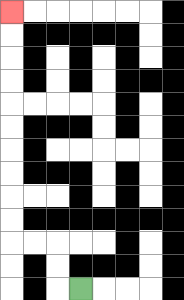{'start': '[3, 12]', 'end': '[0, 0]', 'path_directions': 'L,U,U,L,L,U,U,U,U,U,U,U,U,U,U', 'path_coordinates': '[[3, 12], [2, 12], [2, 11], [2, 10], [1, 10], [0, 10], [0, 9], [0, 8], [0, 7], [0, 6], [0, 5], [0, 4], [0, 3], [0, 2], [0, 1], [0, 0]]'}